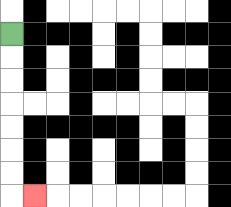{'start': '[0, 1]', 'end': '[1, 8]', 'path_directions': 'D,D,D,D,D,D,D,R', 'path_coordinates': '[[0, 1], [0, 2], [0, 3], [0, 4], [0, 5], [0, 6], [0, 7], [0, 8], [1, 8]]'}